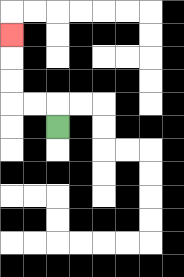{'start': '[2, 5]', 'end': '[0, 1]', 'path_directions': 'U,L,L,U,U,U', 'path_coordinates': '[[2, 5], [2, 4], [1, 4], [0, 4], [0, 3], [0, 2], [0, 1]]'}